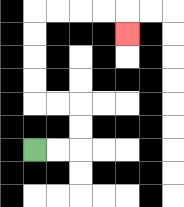{'start': '[1, 6]', 'end': '[5, 1]', 'path_directions': 'R,R,U,U,L,L,U,U,U,U,R,R,R,R,D', 'path_coordinates': '[[1, 6], [2, 6], [3, 6], [3, 5], [3, 4], [2, 4], [1, 4], [1, 3], [1, 2], [1, 1], [1, 0], [2, 0], [3, 0], [4, 0], [5, 0], [5, 1]]'}